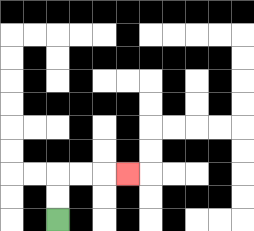{'start': '[2, 9]', 'end': '[5, 7]', 'path_directions': 'U,U,R,R,R', 'path_coordinates': '[[2, 9], [2, 8], [2, 7], [3, 7], [4, 7], [5, 7]]'}